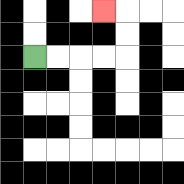{'start': '[1, 2]', 'end': '[4, 0]', 'path_directions': 'R,R,R,R,U,U,L', 'path_coordinates': '[[1, 2], [2, 2], [3, 2], [4, 2], [5, 2], [5, 1], [5, 0], [4, 0]]'}